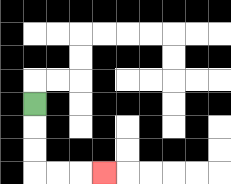{'start': '[1, 4]', 'end': '[4, 7]', 'path_directions': 'D,D,D,R,R,R', 'path_coordinates': '[[1, 4], [1, 5], [1, 6], [1, 7], [2, 7], [3, 7], [4, 7]]'}